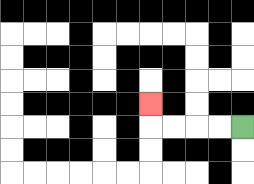{'start': '[10, 5]', 'end': '[6, 4]', 'path_directions': 'L,L,L,L,U', 'path_coordinates': '[[10, 5], [9, 5], [8, 5], [7, 5], [6, 5], [6, 4]]'}